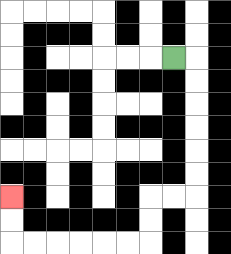{'start': '[7, 2]', 'end': '[0, 8]', 'path_directions': 'R,D,D,D,D,D,D,L,L,D,D,L,L,L,L,L,L,U,U', 'path_coordinates': '[[7, 2], [8, 2], [8, 3], [8, 4], [8, 5], [8, 6], [8, 7], [8, 8], [7, 8], [6, 8], [6, 9], [6, 10], [5, 10], [4, 10], [3, 10], [2, 10], [1, 10], [0, 10], [0, 9], [0, 8]]'}